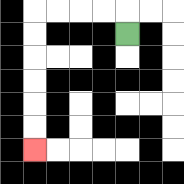{'start': '[5, 1]', 'end': '[1, 6]', 'path_directions': 'U,L,L,L,L,D,D,D,D,D,D', 'path_coordinates': '[[5, 1], [5, 0], [4, 0], [3, 0], [2, 0], [1, 0], [1, 1], [1, 2], [1, 3], [1, 4], [1, 5], [1, 6]]'}